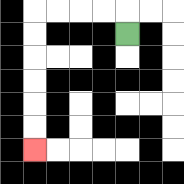{'start': '[5, 1]', 'end': '[1, 6]', 'path_directions': 'U,L,L,L,L,D,D,D,D,D,D', 'path_coordinates': '[[5, 1], [5, 0], [4, 0], [3, 0], [2, 0], [1, 0], [1, 1], [1, 2], [1, 3], [1, 4], [1, 5], [1, 6]]'}